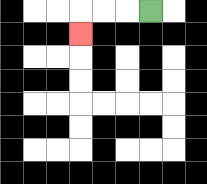{'start': '[6, 0]', 'end': '[3, 1]', 'path_directions': 'L,L,L,D', 'path_coordinates': '[[6, 0], [5, 0], [4, 0], [3, 0], [3, 1]]'}